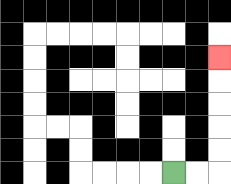{'start': '[7, 7]', 'end': '[9, 2]', 'path_directions': 'R,R,U,U,U,U,U', 'path_coordinates': '[[7, 7], [8, 7], [9, 7], [9, 6], [9, 5], [9, 4], [9, 3], [9, 2]]'}